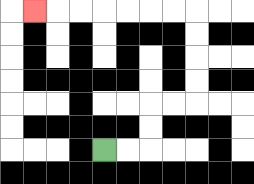{'start': '[4, 6]', 'end': '[1, 0]', 'path_directions': 'R,R,U,U,R,R,U,U,U,U,L,L,L,L,L,L,L', 'path_coordinates': '[[4, 6], [5, 6], [6, 6], [6, 5], [6, 4], [7, 4], [8, 4], [8, 3], [8, 2], [8, 1], [8, 0], [7, 0], [6, 0], [5, 0], [4, 0], [3, 0], [2, 0], [1, 0]]'}